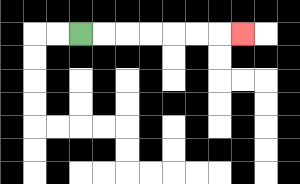{'start': '[3, 1]', 'end': '[10, 1]', 'path_directions': 'R,R,R,R,R,R,R', 'path_coordinates': '[[3, 1], [4, 1], [5, 1], [6, 1], [7, 1], [8, 1], [9, 1], [10, 1]]'}